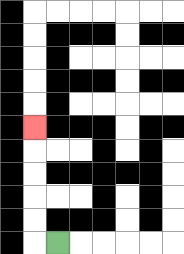{'start': '[2, 10]', 'end': '[1, 5]', 'path_directions': 'L,U,U,U,U,U', 'path_coordinates': '[[2, 10], [1, 10], [1, 9], [1, 8], [1, 7], [1, 6], [1, 5]]'}